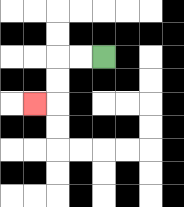{'start': '[4, 2]', 'end': '[1, 4]', 'path_directions': 'L,L,D,D,L', 'path_coordinates': '[[4, 2], [3, 2], [2, 2], [2, 3], [2, 4], [1, 4]]'}